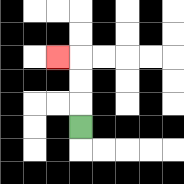{'start': '[3, 5]', 'end': '[2, 2]', 'path_directions': 'U,U,U,L', 'path_coordinates': '[[3, 5], [3, 4], [3, 3], [3, 2], [2, 2]]'}